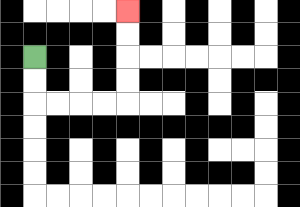{'start': '[1, 2]', 'end': '[5, 0]', 'path_directions': 'D,D,R,R,R,R,U,U,U,U', 'path_coordinates': '[[1, 2], [1, 3], [1, 4], [2, 4], [3, 4], [4, 4], [5, 4], [5, 3], [5, 2], [5, 1], [5, 0]]'}